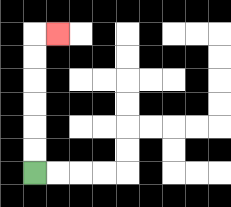{'start': '[1, 7]', 'end': '[2, 1]', 'path_directions': 'U,U,U,U,U,U,R', 'path_coordinates': '[[1, 7], [1, 6], [1, 5], [1, 4], [1, 3], [1, 2], [1, 1], [2, 1]]'}